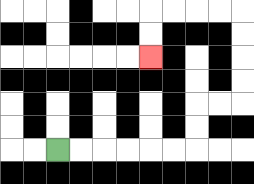{'start': '[2, 6]', 'end': '[6, 2]', 'path_directions': 'R,R,R,R,R,R,U,U,R,R,U,U,U,U,L,L,L,L,D,D', 'path_coordinates': '[[2, 6], [3, 6], [4, 6], [5, 6], [6, 6], [7, 6], [8, 6], [8, 5], [8, 4], [9, 4], [10, 4], [10, 3], [10, 2], [10, 1], [10, 0], [9, 0], [8, 0], [7, 0], [6, 0], [6, 1], [6, 2]]'}